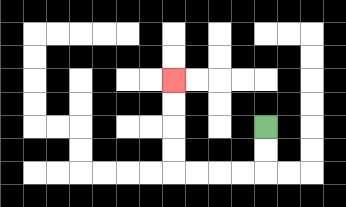{'start': '[11, 5]', 'end': '[7, 3]', 'path_directions': 'D,D,L,L,L,L,U,U,U,U', 'path_coordinates': '[[11, 5], [11, 6], [11, 7], [10, 7], [9, 7], [8, 7], [7, 7], [7, 6], [7, 5], [7, 4], [7, 3]]'}